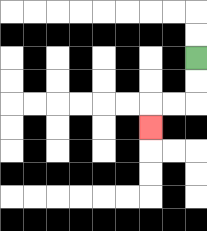{'start': '[8, 2]', 'end': '[6, 5]', 'path_directions': 'D,D,L,L,D', 'path_coordinates': '[[8, 2], [8, 3], [8, 4], [7, 4], [6, 4], [6, 5]]'}